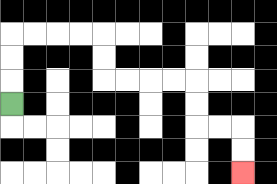{'start': '[0, 4]', 'end': '[10, 7]', 'path_directions': 'U,U,U,R,R,R,R,D,D,R,R,R,R,D,D,R,R,D,D', 'path_coordinates': '[[0, 4], [0, 3], [0, 2], [0, 1], [1, 1], [2, 1], [3, 1], [4, 1], [4, 2], [4, 3], [5, 3], [6, 3], [7, 3], [8, 3], [8, 4], [8, 5], [9, 5], [10, 5], [10, 6], [10, 7]]'}